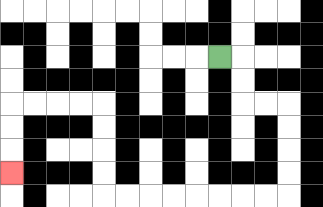{'start': '[9, 2]', 'end': '[0, 7]', 'path_directions': 'R,D,D,R,R,D,D,D,D,L,L,L,L,L,L,L,L,U,U,U,U,L,L,L,L,D,D,D', 'path_coordinates': '[[9, 2], [10, 2], [10, 3], [10, 4], [11, 4], [12, 4], [12, 5], [12, 6], [12, 7], [12, 8], [11, 8], [10, 8], [9, 8], [8, 8], [7, 8], [6, 8], [5, 8], [4, 8], [4, 7], [4, 6], [4, 5], [4, 4], [3, 4], [2, 4], [1, 4], [0, 4], [0, 5], [0, 6], [0, 7]]'}